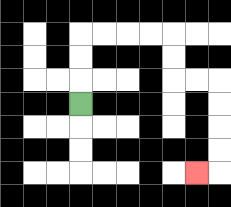{'start': '[3, 4]', 'end': '[8, 7]', 'path_directions': 'U,U,U,R,R,R,R,D,D,R,R,D,D,D,D,L', 'path_coordinates': '[[3, 4], [3, 3], [3, 2], [3, 1], [4, 1], [5, 1], [6, 1], [7, 1], [7, 2], [7, 3], [8, 3], [9, 3], [9, 4], [9, 5], [9, 6], [9, 7], [8, 7]]'}